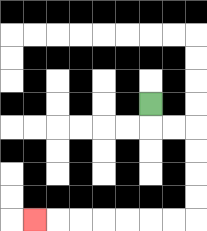{'start': '[6, 4]', 'end': '[1, 9]', 'path_directions': 'D,R,R,D,D,D,D,L,L,L,L,L,L,L', 'path_coordinates': '[[6, 4], [6, 5], [7, 5], [8, 5], [8, 6], [8, 7], [8, 8], [8, 9], [7, 9], [6, 9], [5, 9], [4, 9], [3, 9], [2, 9], [1, 9]]'}